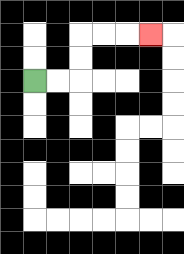{'start': '[1, 3]', 'end': '[6, 1]', 'path_directions': 'R,R,U,U,R,R,R', 'path_coordinates': '[[1, 3], [2, 3], [3, 3], [3, 2], [3, 1], [4, 1], [5, 1], [6, 1]]'}